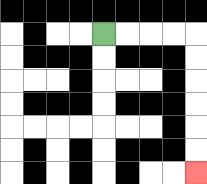{'start': '[4, 1]', 'end': '[8, 7]', 'path_directions': 'R,R,R,R,D,D,D,D,D,D', 'path_coordinates': '[[4, 1], [5, 1], [6, 1], [7, 1], [8, 1], [8, 2], [8, 3], [8, 4], [8, 5], [8, 6], [8, 7]]'}